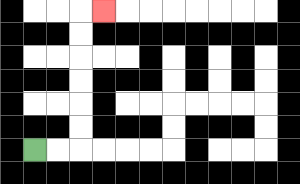{'start': '[1, 6]', 'end': '[4, 0]', 'path_directions': 'R,R,U,U,U,U,U,U,R', 'path_coordinates': '[[1, 6], [2, 6], [3, 6], [3, 5], [3, 4], [3, 3], [3, 2], [3, 1], [3, 0], [4, 0]]'}